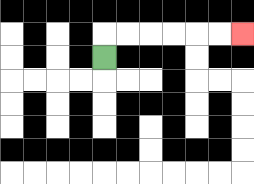{'start': '[4, 2]', 'end': '[10, 1]', 'path_directions': 'U,R,R,R,R,R,R', 'path_coordinates': '[[4, 2], [4, 1], [5, 1], [6, 1], [7, 1], [8, 1], [9, 1], [10, 1]]'}